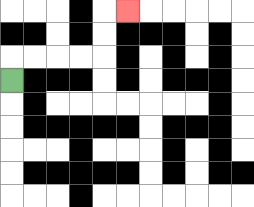{'start': '[0, 3]', 'end': '[5, 0]', 'path_directions': 'U,R,R,R,R,U,U,R', 'path_coordinates': '[[0, 3], [0, 2], [1, 2], [2, 2], [3, 2], [4, 2], [4, 1], [4, 0], [5, 0]]'}